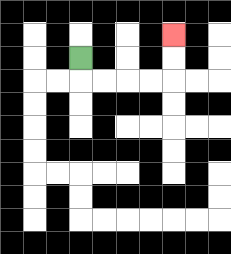{'start': '[3, 2]', 'end': '[7, 1]', 'path_directions': 'D,R,R,R,R,U,U', 'path_coordinates': '[[3, 2], [3, 3], [4, 3], [5, 3], [6, 3], [7, 3], [7, 2], [7, 1]]'}